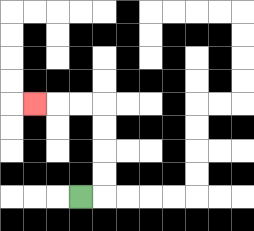{'start': '[3, 8]', 'end': '[1, 4]', 'path_directions': 'R,U,U,U,U,L,L,L', 'path_coordinates': '[[3, 8], [4, 8], [4, 7], [4, 6], [4, 5], [4, 4], [3, 4], [2, 4], [1, 4]]'}